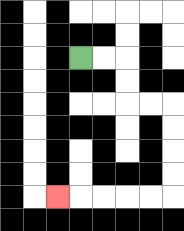{'start': '[3, 2]', 'end': '[2, 8]', 'path_directions': 'R,R,D,D,R,R,D,D,D,D,L,L,L,L,L', 'path_coordinates': '[[3, 2], [4, 2], [5, 2], [5, 3], [5, 4], [6, 4], [7, 4], [7, 5], [7, 6], [7, 7], [7, 8], [6, 8], [5, 8], [4, 8], [3, 8], [2, 8]]'}